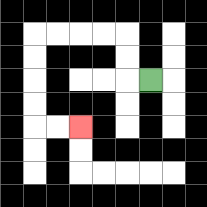{'start': '[6, 3]', 'end': '[3, 5]', 'path_directions': 'L,U,U,L,L,L,L,D,D,D,D,R,R', 'path_coordinates': '[[6, 3], [5, 3], [5, 2], [5, 1], [4, 1], [3, 1], [2, 1], [1, 1], [1, 2], [1, 3], [1, 4], [1, 5], [2, 5], [3, 5]]'}